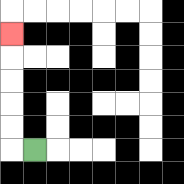{'start': '[1, 6]', 'end': '[0, 1]', 'path_directions': 'L,U,U,U,U,U', 'path_coordinates': '[[1, 6], [0, 6], [0, 5], [0, 4], [0, 3], [0, 2], [0, 1]]'}